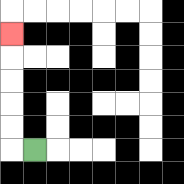{'start': '[1, 6]', 'end': '[0, 1]', 'path_directions': 'L,U,U,U,U,U', 'path_coordinates': '[[1, 6], [0, 6], [0, 5], [0, 4], [0, 3], [0, 2], [0, 1]]'}